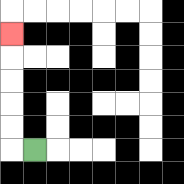{'start': '[1, 6]', 'end': '[0, 1]', 'path_directions': 'L,U,U,U,U,U', 'path_coordinates': '[[1, 6], [0, 6], [0, 5], [0, 4], [0, 3], [0, 2], [0, 1]]'}